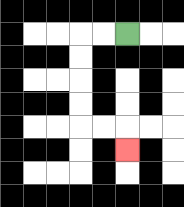{'start': '[5, 1]', 'end': '[5, 6]', 'path_directions': 'L,L,D,D,D,D,R,R,D', 'path_coordinates': '[[5, 1], [4, 1], [3, 1], [3, 2], [3, 3], [3, 4], [3, 5], [4, 5], [5, 5], [5, 6]]'}